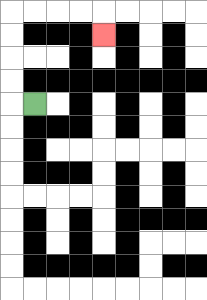{'start': '[1, 4]', 'end': '[4, 1]', 'path_directions': 'L,U,U,U,U,R,R,R,R,D', 'path_coordinates': '[[1, 4], [0, 4], [0, 3], [0, 2], [0, 1], [0, 0], [1, 0], [2, 0], [3, 0], [4, 0], [4, 1]]'}